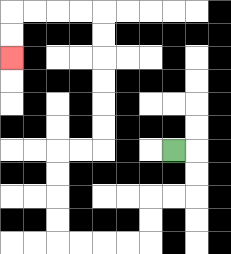{'start': '[7, 6]', 'end': '[0, 2]', 'path_directions': 'R,D,D,L,L,D,D,L,L,L,L,U,U,U,U,R,R,U,U,U,U,U,U,L,L,L,L,D,D', 'path_coordinates': '[[7, 6], [8, 6], [8, 7], [8, 8], [7, 8], [6, 8], [6, 9], [6, 10], [5, 10], [4, 10], [3, 10], [2, 10], [2, 9], [2, 8], [2, 7], [2, 6], [3, 6], [4, 6], [4, 5], [4, 4], [4, 3], [4, 2], [4, 1], [4, 0], [3, 0], [2, 0], [1, 0], [0, 0], [0, 1], [0, 2]]'}